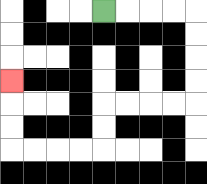{'start': '[4, 0]', 'end': '[0, 3]', 'path_directions': 'R,R,R,R,D,D,D,D,L,L,L,L,D,D,L,L,L,L,U,U,U', 'path_coordinates': '[[4, 0], [5, 0], [6, 0], [7, 0], [8, 0], [8, 1], [8, 2], [8, 3], [8, 4], [7, 4], [6, 4], [5, 4], [4, 4], [4, 5], [4, 6], [3, 6], [2, 6], [1, 6], [0, 6], [0, 5], [0, 4], [0, 3]]'}